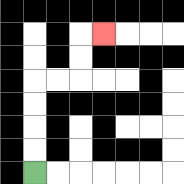{'start': '[1, 7]', 'end': '[4, 1]', 'path_directions': 'U,U,U,U,R,R,U,U,R', 'path_coordinates': '[[1, 7], [1, 6], [1, 5], [1, 4], [1, 3], [2, 3], [3, 3], [3, 2], [3, 1], [4, 1]]'}